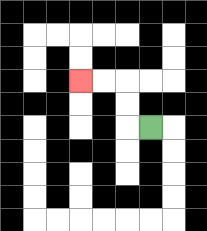{'start': '[6, 5]', 'end': '[3, 3]', 'path_directions': 'L,U,U,L,L', 'path_coordinates': '[[6, 5], [5, 5], [5, 4], [5, 3], [4, 3], [3, 3]]'}